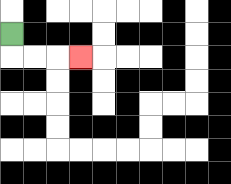{'start': '[0, 1]', 'end': '[3, 2]', 'path_directions': 'D,R,R,R', 'path_coordinates': '[[0, 1], [0, 2], [1, 2], [2, 2], [3, 2]]'}